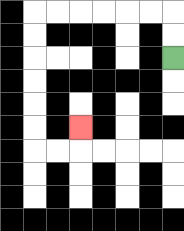{'start': '[7, 2]', 'end': '[3, 5]', 'path_directions': 'U,U,L,L,L,L,L,L,D,D,D,D,D,D,R,R,U', 'path_coordinates': '[[7, 2], [7, 1], [7, 0], [6, 0], [5, 0], [4, 0], [3, 0], [2, 0], [1, 0], [1, 1], [1, 2], [1, 3], [1, 4], [1, 5], [1, 6], [2, 6], [3, 6], [3, 5]]'}